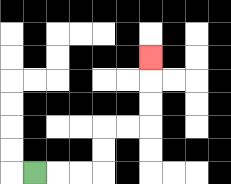{'start': '[1, 7]', 'end': '[6, 2]', 'path_directions': 'R,R,R,U,U,R,R,U,U,U', 'path_coordinates': '[[1, 7], [2, 7], [3, 7], [4, 7], [4, 6], [4, 5], [5, 5], [6, 5], [6, 4], [6, 3], [6, 2]]'}